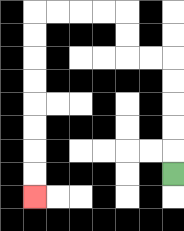{'start': '[7, 7]', 'end': '[1, 8]', 'path_directions': 'U,U,U,U,U,L,L,U,U,L,L,L,L,D,D,D,D,D,D,D,D', 'path_coordinates': '[[7, 7], [7, 6], [7, 5], [7, 4], [7, 3], [7, 2], [6, 2], [5, 2], [5, 1], [5, 0], [4, 0], [3, 0], [2, 0], [1, 0], [1, 1], [1, 2], [1, 3], [1, 4], [1, 5], [1, 6], [1, 7], [1, 8]]'}